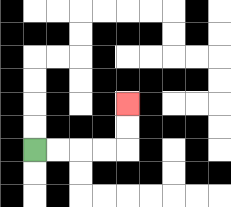{'start': '[1, 6]', 'end': '[5, 4]', 'path_directions': 'R,R,R,R,U,U', 'path_coordinates': '[[1, 6], [2, 6], [3, 6], [4, 6], [5, 6], [5, 5], [5, 4]]'}